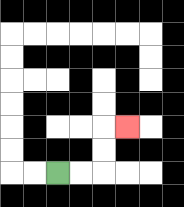{'start': '[2, 7]', 'end': '[5, 5]', 'path_directions': 'R,R,U,U,R', 'path_coordinates': '[[2, 7], [3, 7], [4, 7], [4, 6], [4, 5], [5, 5]]'}